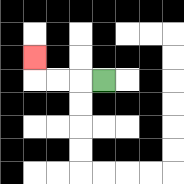{'start': '[4, 3]', 'end': '[1, 2]', 'path_directions': 'L,L,L,U', 'path_coordinates': '[[4, 3], [3, 3], [2, 3], [1, 3], [1, 2]]'}